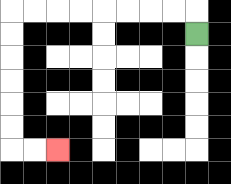{'start': '[8, 1]', 'end': '[2, 6]', 'path_directions': 'U,L,L,L,L,L,L,L,L,D,D,D,D,D,D,R,R', 'path_coordinates': '[[8, 1], [8, 0], [7, 0], [6, 0], [5, 0], [4, 0], [3, 0], [2, 0], [1, 0], [0, 0], [0, 1], [0, 2], [0, 3], [0, 4], [0, 5], [0, 6], [1, 6], [2, 6]]'}